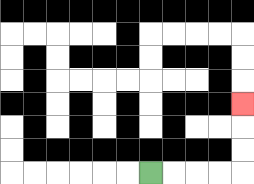{'start': '[6, 7]', 'end': '[10, 4]', 'path_directions': 'R,R,R,R,U,U,U', 'path_coordinates': '[[6, 7], [7, 7], [8, 7], [9, 7], [10, 7], [10, 6], [10, 5], [10, 4]]'}